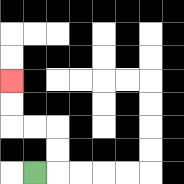{'start': '[1, 7]', 'end': '[0, 3]', 'path_directions': 'R,U,U,L,L,U,U', 'path_coordinates': '[[1, 7], [2, 7], [2, 6], [2, 5], [1, 5], [0, 5], [0, 4], [0, 3]]'}